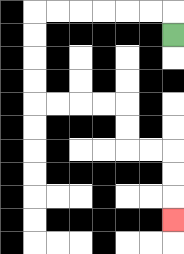{'start': '[7, 1]', 'end': '[7, 9]', 'path_directions': 'U,L,L,L,L,L,L,D,D,D,D,R,R,R,R,D,D,R,R,D,D,D', 'path_coordinates': '[[7, 1], [7, 0], [6, 0], [5, 0], [4, 0], [3, 0], [2, 0], [1, 0], [1, 1], [1, 2], [1, 3], [1, 4], [2, 4], [3, 4], [4, 4], [5, 4], [5, 5], [5, 6], [6, 6], [7, 6], [7, 7], [7, 8], [7, 9]]'}